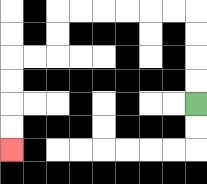{'start': '[8, 4]', 'end': '[0, 6]', 'path_directions': 'U,U,U,U,L,L,L,L,L,L,D,D,L,L,D,D,D,D', 'path_coordinates': '[[8, 4], [8, 3], [8, 2], [8, 1], [8, 0], [7, 0], [6, 0], [5, 0], [4, 0], [3, 0], [2, 0], [2, 1], [2, 2], [1, 2], [0, 2], [0, 3], [0, 4], [0, 5], [0, 6]]'}